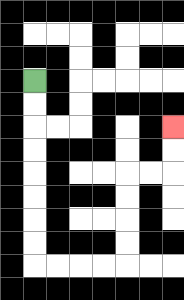{'start': '[1, 3]', 'end': '[7, 5]', 'path_directions': 'D,D,D,D,D,D,D,D,R,R,R,R,U,U,U,U,R,R,U,U', 'path_coordinates': '[[1, 3], [1, 4], [1, 5], [1, 6], [1, 7], [1, 8], [1, 9], [1, 10], [1, 11], [2, 11], [3, 11], [4, 11], [5, 11], [5, 10], [5, 9], [5, 8], [5, 7], [6, 7], [7, 7], [7, 6], [7, 5]]'}